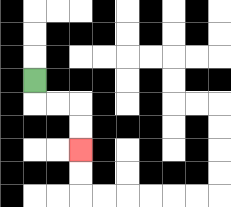{'start': '[1, 3]', 'end': '[3, 6]', 'path_directions': 'D,R,R,D,D', 'path_coordinates': '[[1, 3], [1, 4], [2, 4], [3, 4], [3, 5], [3, 6]]'}